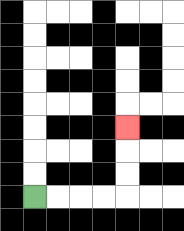{'start': '[1, 8]', 'end': '[5, 5]', 'path_directions': 'R,R,R,R,U,U,U', 'path_coordinates': '[[1, 8], [2, 8], [3, 8], [4, 8], [5, 8], [5, 7], [5, 6], [5, 5]]'}